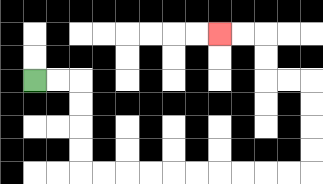{'start': '[1, 3]', 'end': '[9, 1]', 'path_directions': 'R,R,D,D,D,D,R,R,R,R,R,R,R,R,R,R,U,U,U,U,L,L,U,U,L,L', 'path_coordinates': '[[1, 3], [2, 3], [3, 3], [3, 4], [3, 5], [3, 6], [3, 7], [4, 7], [5, 7], [6, 7], [7, 7], [8, 7], [9, 7], [10, 7], [11, 7], [12, 7], [13, 7], [13, 6], [13, 5], [13, 4], [13, 3], [12, 3], [11, 3], [11, 2], [11, 1], [10, 1], [9, 1]]'}